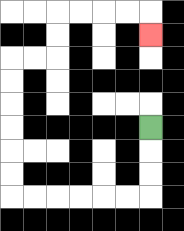{'start': '[6, 5]', 'end': '[6, 1]', 'path_directions': 'D,D,D,L,L,L,L,L,L,U,U,U,U,U,U,R,R,U,U,R,R,R,R,D', 'path_coordinates': '[[6, 5], [6, 6], [6, 7], [6, 8], [5, 8], [4, 8], [3, 8], [2, 8], [1, 8], [0, 8], [0, 7], [0, 6], [0, 5], [0, 4], [0, 3], [0, 2], [1, 2], [2, 2], [2, 1], [2, 0], [3, 0], [4, 0], [5, 0], [6, 0], [6, 1]]'}